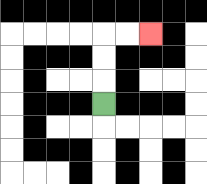{'start': '[4, 4]', 'end': '[6, 1]', 'path_directions': 'U,U,U,R,R', 'path_coordinates': '[[4, 4], [4, 3], [4, 2], [4, 1], [5, 1], [6, 1]]'}